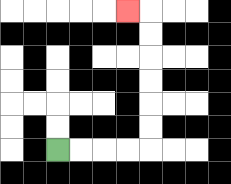{'start': '[2, 6]', 'end': '[5, 0]', 'path_directions': 'R,R,R,R,U,U,U,U,U,U,L', 'path_coordinates': '[[2, 6], [3, 6], [4, 6], [5, 6], [6, 6], [6, 5], [6, 4], [6, 3], [6, 2], [6, 1], [6, 0], [5, 0]]'}